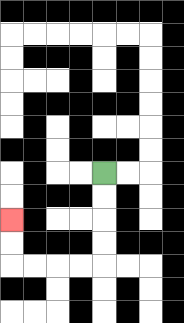{'start': '[4, 7]', 'end': '[0, 9]', 'path_directions': 'D,D,D,D,L,L,L,L,U,U', 'path_coordinates': '[[4, 7], [4, 8], [4, 9], [4, 10], [4, 11], [3, 11], [2, 11], [1, 11], [0, 11], [0, 10], [0, 9]]'}